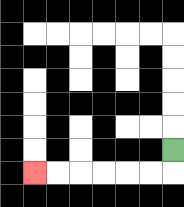{'start': '[7, 6]', 'end': '[1, 7]', 'path_directions': 'D,L,L,L,L,L,L', 'path_coordinates': '[[7, 6], [7, 7], [6, 7], [5, 7], [4, 7], [3, 7], [2, 7], [1, 7]]'}